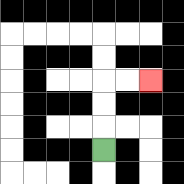{'start': '[4, 6]', 'end': '[6, 3]', 'path_directions': 'U,U,U,R,R', 'path_coordinates': '[[4, 6], [4, 5], [4, 4], [4, 3], [5, 3], [6, 3]]'}